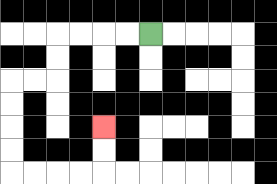{'start': '[6, 1]', 'end': '[4, 5]', 'path_directions': 'L,L,L,L,D,D,L,L,D,D,D,D,R,R,R,R,U,U', 'path_coordinates': '[[6, 1], [5, 1], [4, 1], [3, 1], [2, 1], [2, 2], [2, 3], [1, 3], [0, 3], [0, 4], [0, 5], [0, 6], [0, 7], [1, 7], [2, 7], [3, 7], [4, 7], [4, 6], [4, 5]]'}